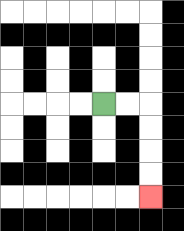{'start': '[4, 4]', 'end': '[6, 8]', 'path_directions': 'R,R,D,D,D,D', 'path_coordinates': '[[4, 4], [5, 4], [6, 4], [6, 5], [6, 6], [6, 7], [6, 8]]'}